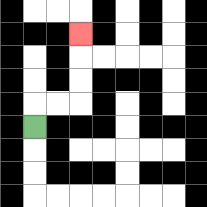{'start': '[1, 5]', 'end': '[3, 1]', 'path_directions': 'U,R,R,U,U,U', 'path_coordinates': '[[1, 5], [1, 4], [2, 4], [3, 4], [3, 3], [3, 2], [3, 1]]'}